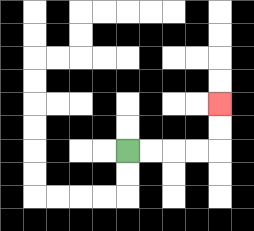{'start': '[5, 6]', 'end': '[9, 4]', 'path_directions': 'R,R,R,R,U,U', 'path_coordinates': '[[5, 6], [6, 6], [7, 6], [8, 6], [9, 6], [9, 5], [9, 4]]'}